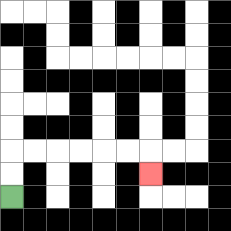{'start': '[0, 8]', 'end': '[6, 7]', 'path_directions': 'U,U,R,R,R,R,R,R,D', 'path_coordinates': '[[0, 8], [0, 7], [0, 6], [1, 6], [2, 6], [3, 6], [4, 6], [5, 6], [6, 6], [6, 7]]'}